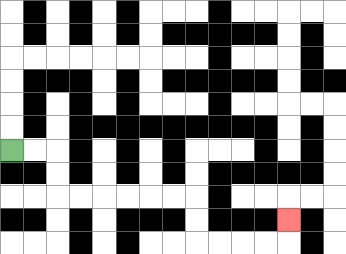{'start': '[0, 6]', 'end': '[12, 9]', 'path_directions': 'R,R,D,D,R,R,R,R,R,R,D,D,R,R,R,R,U', 'path_coordinates': '[[0, 6], [1, 6], [2, 6], [2, 7], [2, 8], [3, 8], [4, 8], [5, 8], [6, 8], [7, 8], [8, 8], [8, 9], [8, 10], [9, 10], [10, 10], [11, 10], [12, 10], [12, 9]]'}